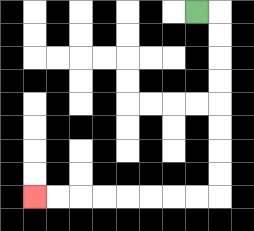{'start': '[8, 0]', 'end': '[1, 8]', 'path_directions': 'R,D,D,D,D,D,D,D,D,L,L,L,L,L,L,L,L', 'path_coordinates': '[[8, 0], [9, 0], [9, 1], [9, 2], [9, 3], [9, 4], [9, 5], [9, 6], [9, 7], [9, 8], [8, 8], [7, 8], [6, 8], [5, 8], [4, 8], [3, 8], [2, 8], [1, 8]]'}